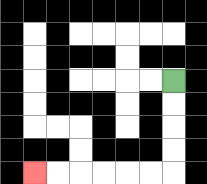{'start': '[7, 3]', 'end': '[1, 7]', 'path_directions': 'D,D,D,D,L,L,L,L,L,L', 'path_coordinates': '[[7, 3], [7, 4], [7, 5], [7, 6], [7, 7], [6, 7], [5, 7], [4, 7], [3, 7], [2, 7], [1, 7]]'}